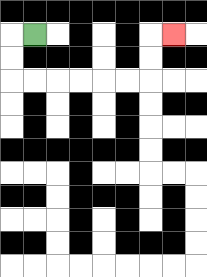{'start': '[1, 1]', 'end': '[7, 1]', 'path_directions': 'L,D,D,R,R,R,R,R,R,U,U,R', 'path_coordinates': '[[1, 1], [0, 1], [0, 2], [0, 3], [1, 3], [2, 3], [3, 3], [4, 3], [5, 3], [6, 3], [6, 2], [6, 1], [7, 1]]'}